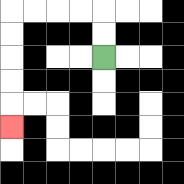{'start': '[4, 2]', 'end': '[0, 5]', 'path_directions': 'U,U,L,L,L,L,D,D,D,D,D', 'path_coordinates': '[[4, 2], [4, 1], [4, 0], [3, 0], [2, 0], [1, 0], [0, 0], [0, 1], [0, 2], [0, 3], [0, 4], [0, 5]]'}